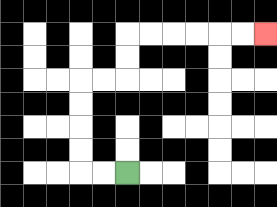{'start': '[5, 7]', 'end': '[11, 1]', 'path_directions': 'L,L,U,U,U,U,R,R,U,U,R,R,R,R,R,R', 'path_coordinates': '[[5, 7], [4, 7], [3, 7], [3, 6], [3, 5], [3, 4], [3, 3], [4, 3], [5, 3], [5, 2], [5, 1], [6, 1], [7, 1], [8, 1], [9, 1], [10, 1], [11, 1]]'}